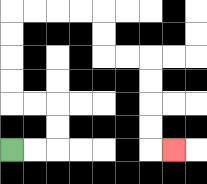{'start': '[0, 6]', 'end': '[7, 6]', 'path_directions': 'R,R,U,U,L,L,U,U,U,U,R,R,R,R,D,D,R,R,D,D,D,D,R', 'path_coordinates': '[[0, 6], [1, 6], [2, 6], [2, 5], [2, 4], [1, 4], [0, 4], [0, 3], [0, 2], [0, 1], [0, 0], [1, 0], [2, 0], [3, 0], [4, 0], [4, 1], [4, 2], [5, 2], [6, 2], [6, 3], [6, 4], [6, 5], [6, 6], [7, 6]]'}